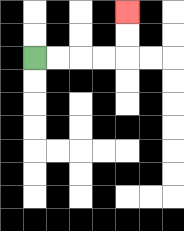{'start': '[1, 2]', 'end': '[5, 0]', 'path_directions': 'R,R,R,R,U,U', 'path_coordinates': '[[1, 2], [2, 2], [3, 2], [4, 2], [5, 2], [5, 1], [5, 0]]'}